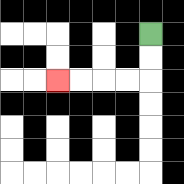{'start': '[6, 1]', 'end': '[2, 3]', 'path_directions': 'D,D,L,L,L,L', 'path_coordinates': '[[6, 1], [6, 2], [6, 3], [5, 3], [4, 3], [3, 3], [2, 3]]'}